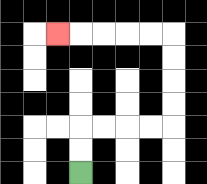{'start': '[3, 7]', 'end': '[2, 1]', 'path_directions': 'U,U,R,R,R,R,U,U,U,U,L,L,L,L,L', 'path_coordinates': '[[3, 7], [3, 6], [3, 5], [4, 5], [5, 5], [6, 5], [7, 5], [7, 4], [7, 3], [7, 2], [7, 1], [6, 1], [5, 1], [4, 1], [3, 1], [2, 1]]'}